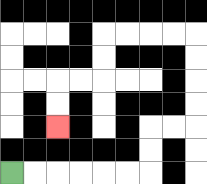{'start': '[0, 7]', 'end': '[2, 5]', 'path_directions': 'R,R,R,R,R,R,U,U,R,R,U,U,U,U,L,L,L,L,D,D,L,L,D,D', 'path_coordinates': '[[0, 7], [1, 7], [2, 7], [3, 7], [4, 7], [5, 7], [6, 7], [6, 6], [6, 5], [7, 5], [8, 5], [8, 4], [8, 3], [8, 2], [8, 1], [7, 1], [6, 1], [5, 1], [4, 1], [4, 2], [4, 3], [3, 3], [2, 3], [2, 4], [2, 5]]'}